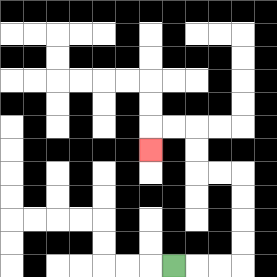{'start': '[7, 11]', 'end': '[6, 6]', 'path_directions': 'R,R,R,U,U,U,U,L,L,U,U,L,L,D', 'path_coordinates': '[[7, 11], [8, 11], [9, 11], [10, 11], [10, 10], [10, 9], [10, 8], [10, 7], [9, 7], [8, 7], [8, 6], [8, 5], [7, 5], [6, 5], [6, 6]]'}